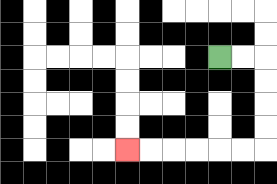{'start': '[9, 2]', 'end': '[5, 6]', 'path_directions': 'R,R,D,D,D,D,L,L,L,L,L,L', 'path_coordinates': '[[9, 2], [10, 2], [11, 2], [11, 3], [11, 4], [11, 5], [11, 6], [10, 6], [9, 6], [8, 6], [7, 6], [6, 6], [5, 6]]'}